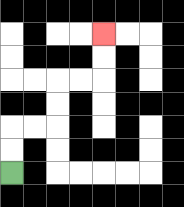{'start': '[0, 7]', 'end': '[4, 1]', 'path_directions': 'U,U,R,R,U,U,R,R,U,U', 'path_coordinates': '[[0, 7], [0, 6], [0, 5], [1, 5], [2, 5], [2, 4], [2, 3], [3, 3], [4, 3], [4, 2], [4, 1]]'}